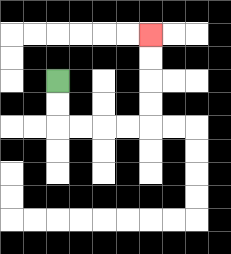{'start': '[2, 3]', 'end': '[6, 1]', 'path_directions': 'D,D,R,R,R,R,U,U,U,U', 'path_coordinates': '[[2, 3], [2, 4], [2, 5], [3, 5], [4, 5], [5, 5], [6, 5], [6, 4], [6, 3], [6, 2], [6, 1]]'}